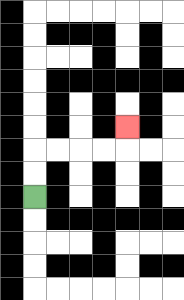{'start': '[1, 8]', 'end': '[5, 5]', 'path_directions': 'U,U,R,R,R,R,U', 'path_coordinates': '[[1, 8], [1, 7], [1, 6], [2, 6], [3, 6], [4, 6], [5, 6], [5, 5]]'}